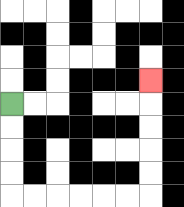{'start': '[0, 4]', 'end': '[6, 3]', 'path_directions': 'D,D,D,D,R,R,R,R,R,R,U,U,U,U,U', 'path_coordinates': '[[0, 4], [0, 5], [0, 6], [0, 7], [0, 8], [1, 8], [2, 8], [3, 8], [4, 8], [5, 8], [6, 8], [6, 7], [6, 6], [6, 5], [6, 4], [6, 3]]'}